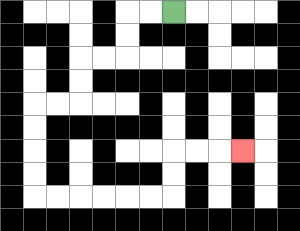{'start': '[7, 0]', 'end': '[10, 6]', 'path_directions': 'L,L,D,D,L,L,D,D,L,L,D,D,D,D,R,R,R,R,R,R,U,U,R,R,R', 'path_coordinates': '[[7, 0], [6, 0], [5, 0], [5, 1], [5, 2], [4, 2], [3, 2], [3, 3], [3, 4], [2, 4], [1, 4], [1, 5], [1, 6], [1, 7], [1, 8], [2, 8], [3, 8], [4, 8], [5, 8], [6, 8], [7, 8], [7, 7], [7, 6], [8, 6], [9, 6], [10, 6]]'}